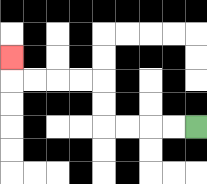{'start': '[8, 5]', 'end': '[0, 2]', 'path_directions': 'L,L,L,L,U,U,L,L,L,L,U', 'path_coordinates': '[[8, 5], [7, 5], [6, 5], [5, 5], [4, 5], [4, 4], [4, 3], [3, 3], [2, 3], [1, 3], [0, 3], [0, 2]]'}